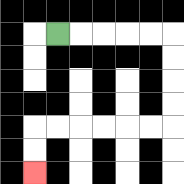{'start': '[2, 1]', 'end': '[1, 7]', 'path_directions': 'R,R,R,R,R,D,D,D,D,L,L,L,L,L,L,D,D', 'path_coordinates': '[[2, 1], [3, 1], [4, 1], [5, 1], [6, 1], [7, 1], [7, 2], [7, 3], [7, 4], [7, 5], [6, 5], [5, 5], [4, 5], [3, 5], [2, 5], [1, 5], [1, 6], [1, 7]]'}